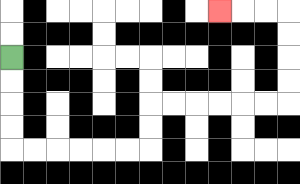{'start': '[0, 2]', 'end': '[9, 0]', 'path_directions': 'D,D,D,D,R,R,R,R,R,R,U,U,R,R,R,R,R,R,U,U,U,U,L,L,L', 'path_coordinates': '[[0, 2], [0, 3], [0, 4], [0, 5], [0, 6], [1, 6], [2, 6], [3, 6], [4, 6], [5, 6], [6, 6], [6, 5], [6, 4], [7, 4], [8, 4], [9, 4], [10, 4], [11, 4], [12, 4], [12, 3], [12, 2], [12, 1], [12, 0], [11, 0], [10, 0], [9, 0]]'}